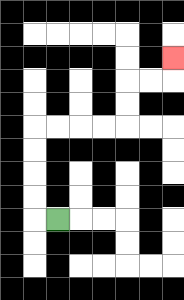{'start': '[2, 9]', 'end': '[7, 2]', 'path_directions': 'L,U,U,U,U,R,R,R,R,U,U,R,R,U', 'path_coordinates': '[[2, 9], [1, 9], [1, 8], [1, 7], [1, 6], [1, 5], [2, 5], [3, 5], [4, 5], [5, 5], [5, 4], [5, 3], [6, 3], [7, 3], [7, 2]]'}